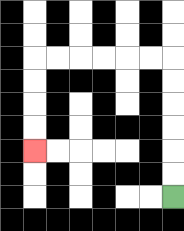{'start': '[7, 8]', 'end': '[1, 6]', 'path_directions': 'U,U,U,U,U,U,L,L,L,L,L,L,D,D,D,D', 'path_coordinates': '[[7, 8], [7, 7], [7, 6], [7, 5], [7, 4], [7, 3], [7, 2], [6, 2], [5, 2], [4, 2], [3, 2], [2, 2], [1, 2], [1, 3], [1, 4], [1, 5], [1, 6]]'}